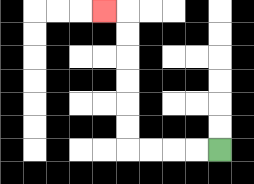{'start': '[9, 6]', 'end': '[4, 0]', 'path_directions': 'L,L,L,L,U,U,U,U,U,U,L', 'path_coordinates': '[[9, 6], [8, 6], [7, 6], [6, 6], [5, 6], [5, 5], [5, 4], [5, 3], [5, 2], [5, 1], [5, 0], [4, 0]]'}